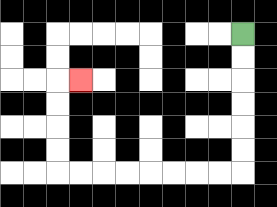{'start': '[10, 1]', 'end': '[3, 3]', 'path_directions': 'D,D,D,D,D,D,L,L,L,L,L,L,L,L,U,U,U,U,R', 'path_coordinates': '[[10, 1], [10, 2], [10, 3], [10, 4], [10, 5], [10, 6], [10, 7], [9, 7], [8, 7], [7, 7], [6, 7], [5, 7], [4, 7], [3, 7], [2, 7], [2, 6], [2, 5], [2, 4], [2, 3], [3, 3]]'}